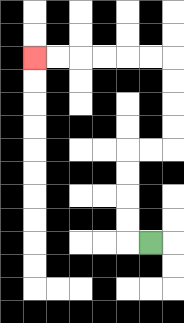{'start': '[6, 10]', 'end': '[1, 2]', 'path_directions': 'L,U,U,U,U,R,R,U,U,U,U,L,L,L,L,L,L', 'path_coordinates': '[[6, 10], [5, 10], [5, 9], [5, 8], [5, 7], [5, 6], [6, 6], [7, 6], [7, 5], [7, 4], [7, 3], [7, 2], [6, 2], [5, 2], [4, 2], [3, 2], [2, 2], [1, 2]]'}